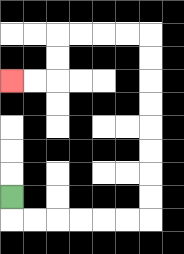{'start': '[0, 8]', 'end': '[0, 3]', 'path_directions': 'D,R,R,R,R,R,R,U,U,U,U,U,U,U,U,L,L,L,L,D,D,L,L', 'path_coordinates': '[[0, 8], [0, 9], [1, 9], [2, 9], [3, 9], [4, 9], [5, 9], [6, 9], [6, 8], [6, 7], [6, 6], [6, 5], [6, 4], [6, 3], [6, 2], [6, 1], [5, 1], [4, 1], [3, 1], [2, 1], [2, 2], [2, 3], [1, 3], [0, 3]]'}